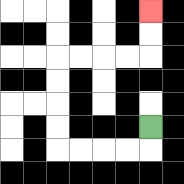{'start': '[6, 5]', 'end': '[6, 0]', 'path_directions': 'D,L,L,L,L,U,U,U,U,R,R,R,R,U,U', 'path_coordinates': '[[6, 5], [6, 6], [5, 6], [4, 6], [3, 6], [2, 6], [2, 5], [2, 4], [2, 3], [2, 2], [3, 2], [4, 2], [5, 2], [6, 2], [6, 1], [6, 0]]'}